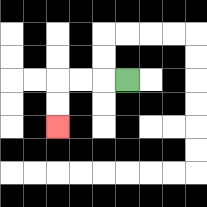{'start': '[5, 3]', 'end': '[2, 5]', 'path_directions': 'L,L,L,D,D', 'path_coordinates': '[[5, 3], [4, 3], [3, 3], [2, 3], [2, 4], [2, 5]]'}